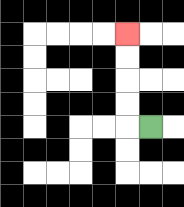{'start': '[6, 5]', 'end': '[5, 1]', 'path_directions': 'L,U,U,U,U', 'path_coordinates': '[[6, 5], [5, 5], [5, 4], [5, 3], [5, 2], [5, 1]]'}